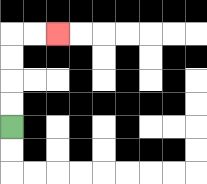{'start': '[0, 5]', 'end': '[2, 1]', 'path_directions': 'U,U,U,U,R,R', 'path_coordinates': '[[0, 5], [0, 4], [0, 3], [0, 2], [0, 1], [1, 1], [2, 1]]'}